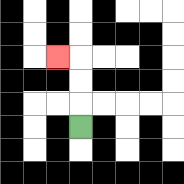{'start': '[3, 5]', 'end': '[2, 2]', 'path_directions': 'U,U,U,L', 'path_coordinates': '[[3, 5], [3, 4], [3, 3], [3, 2], [2, 2]]'}